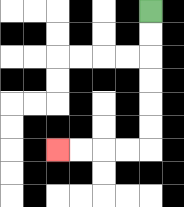{'start': '[6, 0]', 'end': '[2, 6]', 'path_directions': 'D,D,D,D,D,D,L,L,L,L', 'path_coordinates': '[[6, 0], [6, 1], [6, 2], [6, 3], [6, 4], [6, 5], [6, 6], [5, 6], [4, 6], [3, 6], [2, 6]]'}